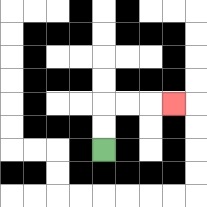{'start': '[4, 6]', 'end': '[7, 4]', 'path_directions': 'U,U,R,R,R', 'path_coordinates': '[[4, 6], [4, 5], [4, 4], [5, 4], [6, 4], [7, 4]]'}